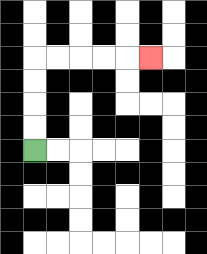{'start': '[1, 6]', 'end': '[6, 2]', 'path_directions': 'U,U,U,U,R,R,R,R,R', 'path_coordinates': '[[1, 6], [1, 5], [1, 4], [1, 3], [1, 2], [2, 2], [3, 2], [4, 2], [5, 2], [6, 2]]'}